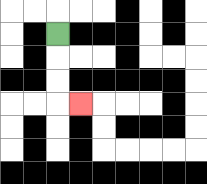{'start': '[2, 1]', 'end': '[3, 4]', 'path_directions': 'D,D,D,R', 'path_coordinates': '[[2, 1], [2, 2], [2, 3], [2, 4], [3, 4]]'}